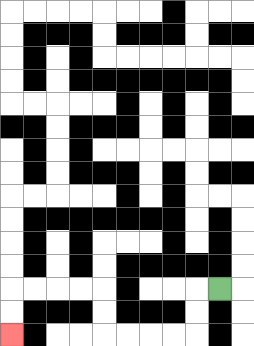{'start': '[9, 12]', 'end': '[0, 14]', 'path_directions': 'L,D,D,L,L,L,L,U,U,L,L,L,L,D,D', 'path_coordinates': '[[9, 12], [8, 12], [8, 13], [8, 14], [7, 14], [6, 14], [5, 14], [4, 14], [4, 13], [4, 12], [3, 12], [2, 12], [1, 12], [0, 12], [0, 13], [0, 14]]'}